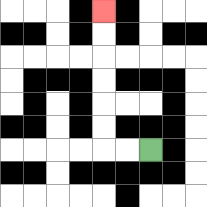{'start': '[6, 6]', 'end': '[4, 0]', 'path_directions': 'L,L,U,U,U,U,U,U', 'path_coordinates': '[[6, 6], [5, 6], [4, 6], [4, 5], [4, 4], [4, 3], [4, 2], [4, 1], [4, 0]]'}